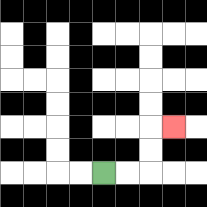{'start': '[4, 7]', 'end': '[7, 5]', 'path_directions': 'R,R,U,U,R', 'path_coordinates': '[[4, 7], [5, 7], [6, 7], [6, 6], [6, 5], [7, 5]]'}